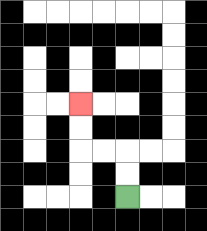{'start': '[5, 8]', 'end': '[3, 4]', 'path_directions': 'U,U,L,L,U,U', 'path_coordinates': '[[5, 8], [5, 7], [5, 6], [4, 6], [3, 6], [3, 5], [3, 4]]'}